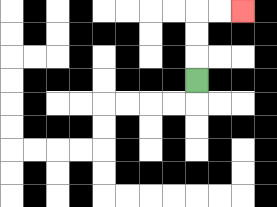{'start': '[8, 3]', 'end': '[10, 0]', 'path_directions': 'U,U,U,R,R', 'path_coordinates': '[[8, 3], [8, 2], [8, 1], [8, 0], [9, 0], [10, 0]]'}